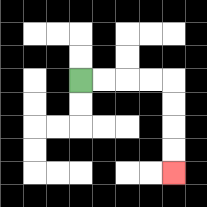{'start': '[3, 3]', 'end': '[7, 7]', 'path_directions': 'R,R,R,R,D,D,D,D', 'path_coordinates': '[[3, 3], [4, 3], [5, 3], [6, 3], [7, 3], [7, 4], [7, 5], [7, 6], [7, 7]]'}